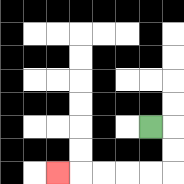{'start': '[6, 5]', 'end': '[2, 7]', 'path_directions': 'R,D,D,L,L,L,L,L', 'path_coordinates': '[[6, 5], [7, 5], [7, 6], [7, 7], [6, 7], [5, 7], [4, 7], [3, 7], [2, 7]]'}